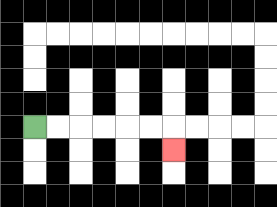{'start': '[1, 5]', 'end': '[7, 6]', 'path_directions': 'R,R,R,R,R,R,D', 'path_coordinates': '[[1, 5], [2, 5], [3, 5], [4, 5], [5, 5], [6, 5], [7, 5], [7, 6]]'}